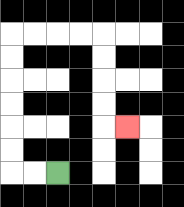{'start': '[2, 7]', 'end': '[5, 5]', 'path_directions': 'L,L,U,U,U,U,U,U,R,R,R,R,D,D,D,D,R', 'path_coordinates': '[[2, 7], [1, 7], [0, 7], [0, 6], [0, 5], [0, 4], [0, 3], [0, 2], [0, 1], [1, 1], [2, 1], [3, 1], [4, 1], [4, 2], [4, 3], [4, 4], [4, 5], [5, 5]]'}